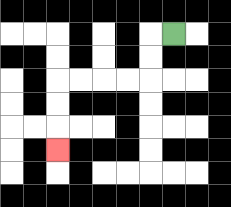{'start': '[7, 1]', 'end': '[2, 6]', 'path_directions': 'L,D,D,L,L,L,L,D,D,D', 'path_coordinates': '[[7, 1], [6, 1], [6, 2], [6, 3], [5, 3], [4, 3], [3, 3], [2, 3], [2, 4], [2, 5], [2, 6]]'}